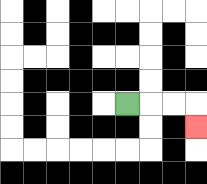{'start': '[5, 4]', 'end': '[8, 5]', 'path_directions': 'R,R,R,D', 'path_coordinates': '[[5, 4], [6, 4], [7, 4], [8, 4], [8, 5]]'}